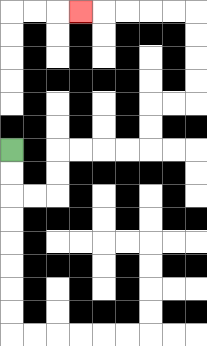{'start': '[0, 6]', 'end': '[3, 0]', 'path_directions': 'D,D,R,R,U,U,R,R,R,R,U,U,R,R,U,U,U,U,L,L,L,L,L', 'path_coordinates': '[[0, 6], [0, 7], [0, 8], [1, 8], [2, 8], [2, 7], [2, 6], [3, 6], [4, 6], [5, 6], [6, 6], [6, 5], [6, 4], [7, 4], [8, 4], [8, 3], [8, 2], [8, 1], [8, 0], [7, 0], [6, 0], [5, 0], [4, 0], [3, 0]]'}